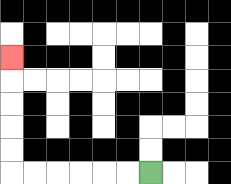{'start': '[6, 7]', 'end': '[0, 2]', 'path_directions': 'L,L,L,L,L,L,U,U,U,U,U', 'path_coordinates': '[[6, 7], [5, 7], [4, 7], [3, 7], [2, 7], [1, 7], [0, 7], [0, 6], [0, 5], [0, 4], [0, 3], [0, 2]]'}